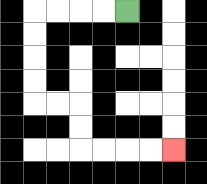{'start': '[5, 0]', 'end': '[7, 6]', 'path_directions': 'L,L,L,L,D,D,D,D,R,R,D,D,R,R,R,R', 'path_coordinates': '[[5, 0], [4, 0], [3, 0], [2, 0], [1, 0], [1, 1], [1, 2], [1, 3], [1, 4], [2, 4], [3, 4], [3, 5], [3, 6], [4, 6], [5, 6], [6, 6], [7, 6]]'}